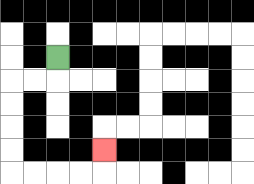{'start': '[2, 2]', 'end': '[4, 6]', 'path_directions': 'D,L,L,D,D,D,D,R,R,R,R,U', 'path_coordinates': '[[2, 2], [2, 3], [1, 3], [0, 3], [0, 4], [0, 5], [0, 6], [0, 7], [1, 7], [2, 7], [3, 7], [4, 7], [4, 6]]'}